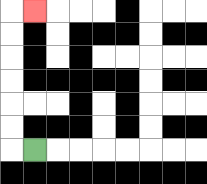{'start': '[1, 6]', 'end': '[1, 0]', 'path_directions': 'L,U,U,U,U,U,U,R', 'path_coordinates': '[[1, 6], [0, 6], [0, 5], [0, 4], [0, 3], [0, 2], [0, 1], [0, 0], [1, 0]]'}